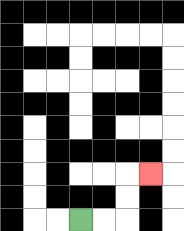{'start': '[3, 9]', 'end': '[6, 7]', 'path_directions': 'R,R,U,U,R', 'path_coordinates': '[[3, 9], [4, 9], [5, 9], [5, 8], [5, 7], [6, 7]]'}